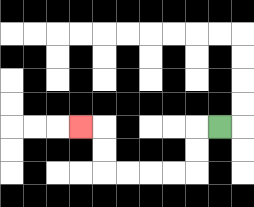{'start': '[9, 5]', 'end': '[3, 5]', 'path_directions': 'L,D,D,L,L,L,L,U,U,L', 'path_coordinates': '[[9, 5], [8, 5], [8, 6], [8, 7], [7, 7], [6, 7], [5, 7], [4, 7], [4, 6], [4, 5], [3, 5]]'}